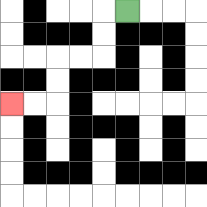{'start': '[5, 0]', 'end': '[0, 4]', 'path_directions': 'L,D,D,L,L,D,D,L,L', 'path_coordinates': '[[5, 0], [4, 0], [4, 1], [4, 2], [3, 2], [2, 2], [2, 3], [2, 4], [1, 4], [0, 4]]'}